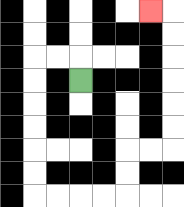{'start': '[3, 3]', 'end': '[6, 0]', 'path_directions': 'U,L,L,D,D,D,D,D,D,R,R,R,R,U,U,R,R,U,U,U,U,U,U,L', 'path_coordinates': '[[3, 3], [3, 2], [2, 2], [1, 2], [1, 3], [1, 4], [1, 5], [1, 6], [1, 7], [1, 8], [2, 8], [3, 8], [4, 8], [5, 8], [5, 7], [5, 6], [6, 6], [7, 6], [7, 5], [7, 4], [7, 3], [7, 2], [7, 1], [7, 0], [6, 0]]'}